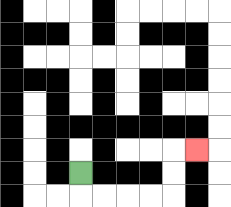{'start': '[3, 7]', 'end': '[8, 6]', 'path_directions': 'D,R,R,R,R,U,U,R', 'path_coordinates': '[[3, 7], [3, 8], [4, 8], [5, 8], [6, 8], [7, 8], [7, 7], [7, 6], [8, 6]]'}